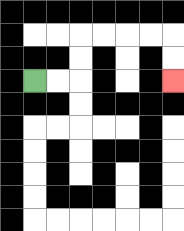{'start': '[1, 3]', 'end': '[7, 3]', 'path_directions': 'R,R,U,U,R,R,R,R,D,D', 'path_coordinates': '[[1, 3], [2, 3], [3, 3], [3, 2], [3, 1], [4, 1], [5, 1], [6, 1], [7, 1], [7, 2], [7, 3]]'}